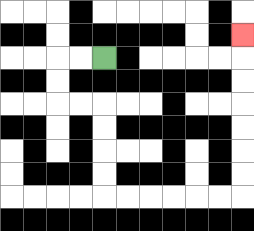{'start': '[4, 2]', 'end': '[10, 1]', 'path_directions': 'L,L,D,D,R,R,D,D,D,D,R,R,R,R,R,R,U,U,U,U,U,U,U', 'path_coordinates': '[[4, 2], [3, 2], [2, 2], [2, 3], [2, 4], [3, 4], [4, 4], [4, 5], [4, 6], [4, 7], [4, 8], [5, 8], [6, 8], [7, 8], [8, 8], [9, 8], [10, 8], [10, 7], [10, 6], [10, 5], [10, 4], [10, 3], [10, 2], [10, 1]]'}